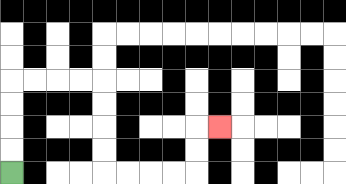{'start': '[0, 7]', 'end': '[9, 5]', 'path_directions': 'U,U,U,U,R,R,R,R,D,D,D,D,R,R,R,R,U,U,R', 'path_coordinates': '[[0, 7], [0, 6], [0, 5], [0, 4], [0, 3], [1, 3], [2, 3], [3, 3], [4, 3], [4, 4], [4, 5], [4, 6], [4, 7], [5, 7], [6, 7], [7, 7], [8, 7], [8, 6], [8, 5], [9, 5]]'}